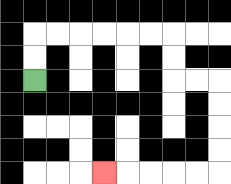{'start': '[1, 3]', 'end': '[4, 7]', 'path_directions': 'U,U,R,R,R,R,R,R,D,D,R,R,D,D,D,D,L,L,L,L,L', 'path_coordinates': '[[1, 3], [1, 2], [1, 1], [2, 1], [3, 1], [4, 1], [5, 1], [6, 1], [7, 1], [7, 2], [7, 3], [8, 3], [9, 3], [9, 4], [9, 5], [9, 6], [9, 7], [8, 7], [7, 7], [6, 7], [5, 7], [4, 7]]'}